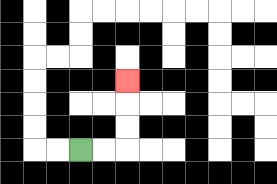{'start': '[3, 6]', 'end': '[5, 3]', 'path_directions': 'R,R,U,U,U', 'path_coordinates': '[[3, 6], [4, 6], [5, 6], [5, 5], [5, 4], [5, 3]]'}